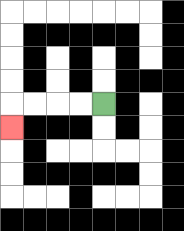{'start': '[4, 4]', 'end': '[0, 5]', 'path_directions': 'L,L,L,L,D', 'path_coordinates': '[[4, 4], [3, 4], [2, 4], [1, 4], [0, 4], [0, 5]]'}